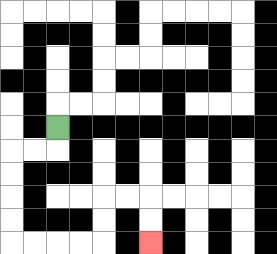{'start': '[2, 5]', 'end': '[6, 10]', 'path_directions': 'D,L,L,D,D,D,D,R,R,R,R,U,U,R,R,D,D', 'path_coordinates': '[[2, 5], [2, 6], [1, 6], [0, 6], [0, 7], [0, 8], [0, 9], [0, 10], [1, 10], [2, 10], [3, 10], [4, 10], [4, 9], [4, 8], [5, 8], [6, 8], [6, 9], [6, 10]]'}